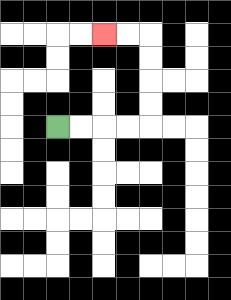{'start': '[2, 5]', 'end': '[4, 1]', 'path_directions': 'R,R,R,R,U,U,U,U,L,L', 'path_coordinates': '[[2, 5], [3, 5], [4, 5], [5, 5], [6, 5], [6, 4], [6, 3], [6, 2], [6, 1], [5, 1], [4, 1]]'}